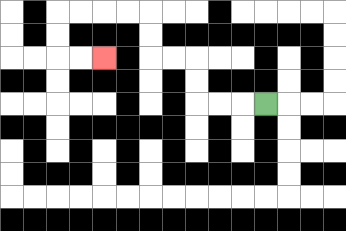{'start': '[11, 4]', 'end': '[4, 2]', 'path_directions': 'L,L,L,U,U,L,L,U,U,L,L,L,L,D,D,R,R', 'path_coordinates': '[[11, 4], [10, 4], [9, 4], [8, 4], [8, 3], [8, 2], [7, 2], [6, 2], [6, 1], [6, 0], [5, 0], [4, 0], [3, 0], [2, 0], [2, 1], [2, 2], [3, 2], [4, 2]]'}